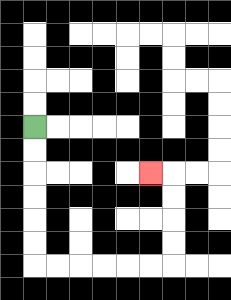{'start': '[1, 5]', 'end': '[6, 7]', 'path_directions': 'D,D,D,D,D,D,R,R,R,R,R,R,U,U,U,U,L', 'path_coordinates': '[[1, 5], [1, 6], [1, 7], [1, 8], [1, 9], [1, 10], [1, 11], [2, 11], [3, 11], [4, 11], [5, 11], [6, 11], [7, 11], [7, 10], [7, 9], [7, 8], [7, 7], [6, 7]]'}